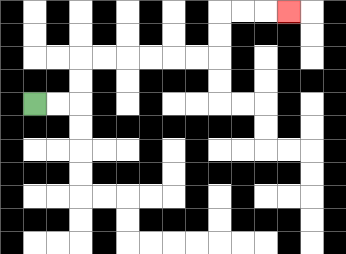{'start': '[1, 4]', 'end': '[12, 0]', 'path_directions': 'R,R,U,U,R,R,R,R,R,R,U,U,R,R,R', 'path_coordinates': '[[1, 4], [2, 4], [3, 4], [3, 3], [3, 2], [4, 2], [5, 2], [6, 2], [7, 2], [8, 2], [9, 2], [9, 1], [9, 0], [10, 0], [11, 0], [12, 0]]'}